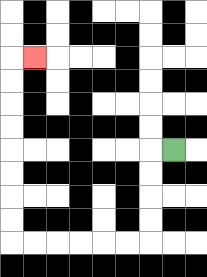{'start': '[7, 6]', 'end': '[1, 2]', 'path_directions': 'L,D,D,D,D,L,L,L,L,L,L,U,U,U,U,U,U,U,U,R', 'path_coordinates': '[[7, 6], [6, 6], [6, 7], [6, 8], [6, 9], [6, 10], [5, 10], [4, 10], [3, 10], [2, 10], [1, 10], [0, 10], [0, 9], [0, 8], [0, 7], [0, 6], [0, 5], [0, 4], [0, 3], [0, 2], [1, 2]]'}